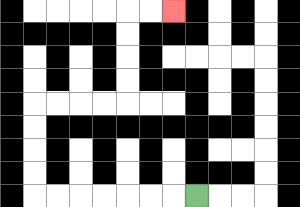{'start': '[8, 8]', 'end': '[7, 0]', 'path_directions': 'L,L,L,L,L,L,L,U,U,U,U,R,R,R,R,U,U,U,U,R,R', 'path_coordinates': '[[8, 8], [7, 8], [6, 8], [5, 8], [4, 8], [3, 8], [2, 8], [1, 8], [1, 7], [1, 6], [1, 5], [1, 4], [2, 4], [3, 4], [4, 4], [5, 4], [5, 3], [5, 2], [5, 1], [5, 0], [6, 0], [7, 0]]'}